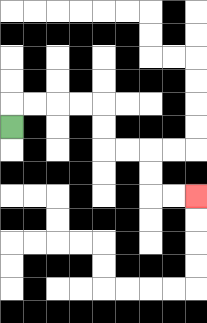{'start': '[0, 5]', 'end': '[8, 8]', 'path_directions': 'U,R,R,R,R,D,D,R,R,D,D,R,R', 'path_coordinates': '[[0, 5], [0, 4], [1, 4], [2, 4], [3, 4], [4, 4], [4, 5], [4, 6], [5, 6], [6, 6], [6, 7], [6, 8], [7, 8], [8, 8]]'}